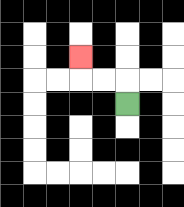{'start': '[5, 4]', 'end': '[3, 2]', 'path_directions': 'U,L,L,U', 'path_coordinates': '[[5, 4], [5, 3], [4, 3], [3, 3], [3, 2]]'}